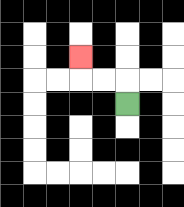{'start': '[5, 4]', 'end': '[3, 2]', 'path_directions': 'U,L,L,U', 'path_coordinates': '[[5, 4], [5, 3], [4, 3], [3, 3], [3, 2]]'}